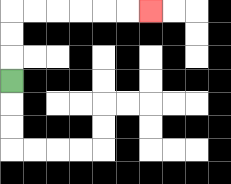{'start': '[0, 3]', 'end': '[6, 0]', 'path_directions': 'U,U,U,R,R,R,R,R,R', 'path_coordinates': '[[0, 3], [0, 2], [0, 1], [0, 0], [1, 0], [2, 0], [3, 0], [4, 0], [5, 0], [6, 0]]'}